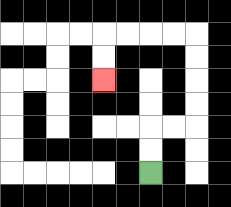{'start': '[6, 7]', 'end': '[4, 3]', 'path_directions': 'U,U,R,R,U,U,U,U,L,L,L,L,D,D', 'path_coordinates': '[[6, 7], [6, 6], [6, 5], [7, 5], [8, 5], [8, 4], [8, 3], [8, 2], [8, 1], [7, 1], [6, 1], [5, 1], [4, 1], [4, 2], [4, 3]]'}